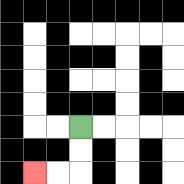{'start': '[3, 5]', 'end': '[1, 7]', 'path_directions': 'D,D,L,L', 'path_coordinates': '[[3, 5], [3, 6], [3, 7], [2, 7], [1, 7]]'}